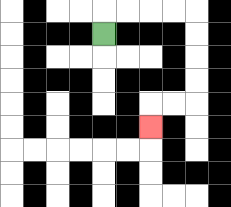{'start': '[4, 1]', 'end': '[6, 5]', 'path_directions': 'U,R,R,R,R,D,D,D,D,L,L,D', 'path_coordinates': '[[4, 1], [4, 0], [5, 0], [6, 0], [7, 0], [8, 0], [8, 1], [8, 2], [8, 3], [8, 4], [7, 4], [6, 4], [6, 5]]'}